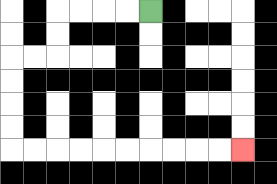{'start': '[6, 0]', 'end': '[10, 6]', 'path_directions': 'L,L,L,L,D,D,L,L,D,D,D,D,R,R,R,R,R,R,R,R,R,R', 'path_coordinates': '[[6, 0], [5, 0], [4, 0], [3, 0], [2, 0], [2, 1], [2, 2], [1, 2], [0, 2], [0, 3], [0, 4], [0, 5], [0, 6], [1, 6], [2, 6], [3, 6], [4, 6], [5, 6], [6, 6], [7, 6], [8, 6], [9, 6], [10, 6]]'}